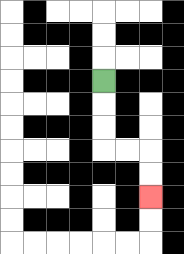{'start': '[4, 3]', 'end': '[6, 8]', 'path_directions': 'D,D,D,R,R,D,D', 'path_coordinates': '[[4, 3], [4, 4], [4, 5], [4, 6], [5, 6], [6, 6], [6, 7], [6, 8]]'}